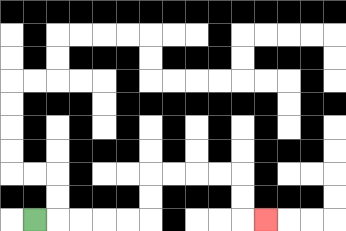{'start': '[1, 9]', 'end': '[11, 9]', 'path_directions': 'R,R,R,R,R,U,U,R,R,R,R,D,D,R', 'path_coordinates': '[[1, 9], [2, 9], [3, 9], [4, 9], [5, 9], [6, 9], [6, 8], [6, 7], [7, 7], [8, 7], [9, 7], [10, 7], [10, 8], [10, 9], [11, 9]]'}